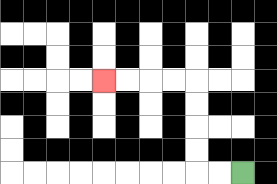{'start': '[10, 7]', 'end': '[4, 3]', 'path_directions': 'L,L,U,U,U,U,L,L,L,L', 'path_coordinates': '[[10, 7], [9, 7], [8, 7], [8, 6], [8, 5], [8, 4], [8, 3], [7, 3], [6, 3], [5, 3], [4, 3]]'}